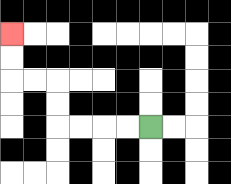{'start': '[6, 5]', 'end': '[0, 1]', 'path_directions': 'L,L,L,L,U,U,L,L,U,U', 'path_coordinates': '[[6, 5], [5, 5], [4, 5], [3, 5], [2, 5], [2, 4], [2, 3], [1, 3], [0, 3], [0, 2], [0, 1]]'}